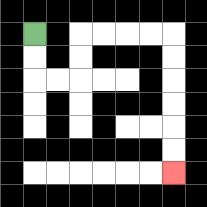{'start': '[1, 1]', 'end': '[7, 7]', 'path_directions': 'D,D,R,R,U,U,R,R,R,R,D,D,D,D,D,D', 'path_coordinates': '[[1, 1], [1, 2], [1, 3], [2, 3], [3, 3], [3, 2], [3, 1], [4, 1], [5, 1], [6, 1], [7, 1], [7, 2], [7, 3], [7, 4], [7, 5], [7, 6], [7, 7]]'}